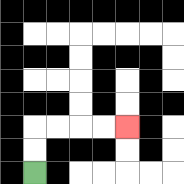{'start': '[1, 7]', 'end': '[5, 5]', 'path_directions': 'U,U,R,R,R,R', 'path_coordinates': '[[1, 7], [1, 6], [1, 5], [2, 5], [3, 5], [4, 5], [5, 5]]'}